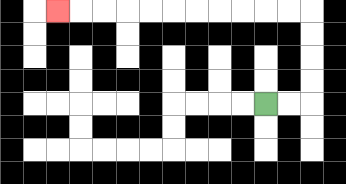{'start': '[11, 4]', 'end': '[2, 0]', 'path_directions': 'R,R,U,U,U,U,L,L,L,L,L,L,L,L,L,L,L', 'path_coordinates': '[[11, 4], [12, 4], [13, 4], [13, 3], [13, 2], [13, 1], [13, 0], [12, 0], [11, 0], [10, 0], [9, 0], [8, 0], [7, 0], [6, 0], [5, 0], [4, 0], [3, 0], [2, 0]]'}